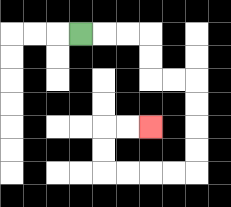{'start': '[3, 1]', 'end': '[6, 5]', 'path_directions': 'R,R,R,D,D,R,R,D,D,D,D,L,L,L,L,U,U,R,R', 'path_coordinates': '[[3, 1], [4, 1], [5, 1], [6, 1], [6, 2], [6, 3], [7, 3], [8, 3], [8, 4], [8, 5], [8, 6], [8, 7], [7, 7], [6, 7], [5, 7], [4, 7], [4, 6], [4, 5], [5, 5], [6, 5]]'}